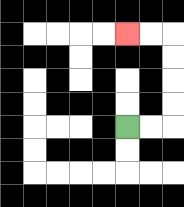{'start': '[5, 5]', 'end': '[5, 1]', 'path_directions': 'R,R,U,U,U,U,L,L', 'path_coordinates': '[[5, 5], [6, 5], [7, 5], [7, 4], [7, 3], [7, 2], [7, 1], [6, 1], [5, 1]]'}